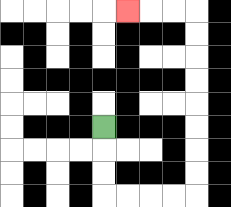{'start': '[4, 5]', 'end': '[5, 0]', 'path_directions': 'D,D,D,R,R,R,R,U,U,U,U,U,U,U,U,L,L,L', 'path_coordinates': '[[4, 5], [4, 6], [4, 7], [4, 8], [5, 8], [6, 8], [7, 8], [8, 8], [8, 7], [8, 6], [8, 5], [8, 4], [8, 3], [8, 2], [8, 1], [8, 0], [7, 0], [6, 0], [5, 0]]'}